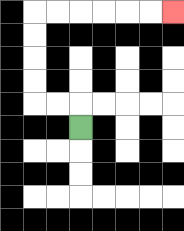{'start': '[3, 5]', 'end': '[7, 0]', 'path_directions': 'U,L,L,U,U,U,U,R,R,R,R,R,R', 'path_coordinates': '[[3, 5], [3, 4], [2, 4], [1, 4], [1, 3], [1, 2], [1, 1], [1, 0], [2, 0], [3, 0], [4, 0], [5, 0], [6, 0], [7, 0]]'}